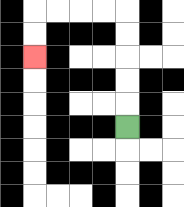{'start': '[5, 5]', 'end': '[1, 2]', 'path_directions': 'U,U,U,U,U,L,L,L,L,D,D', 'path_coordinates': '[[5, 5], [5, 4], [5, 3], [5, 2], [5, 1], [5, 0], [4, 0], [3, 0], [2, 0], [1, 0], [1, 1], [1, 2]]'}